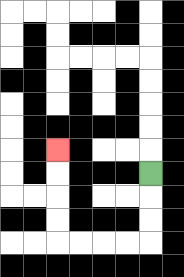{'start': '[6, 7]', 'end': '[2, 6]', 'path_directions': 'D,D,D,L,L,L,L,U,U,U,U', 'path_coordinates': '[[6, 7], [6, 8], [6, 9], [6, 10], [5, 10], [4, 10], [3, 10], [2, 10], [2, 9], [2, 8], [2, 7], [2, 6]]'}